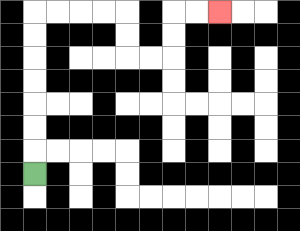{'start': '[1, 7]', 'end': '[9, 0]', 'path_directions': 'U,U,U,U,U,U,U,R,R,R,R,D,D,R,R,U,U,R,R', 'path_coordinates': '[[1, 7], [1, 6], [1, 5], [1, 4], [1, 3], [1, 2], [1, 1], [1, 0], [2, 0], [3, 0], [4, 0], [5, 0], [5, 1], [5, 2], [6, 2], [7, 2], [7, 1], [7, 0], [8, 0], [9, 0]]'}